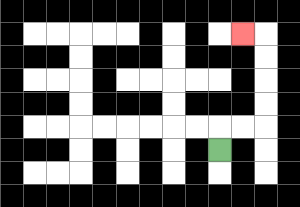{'start': '[9, 6]', 'end': '[10, 1]', 'path_directions': 'U,R,R,U,U,U,U,L', 'path_coordinates': '[[9, 6], [9, 5], [10, 5], [11, 5], [11, 4], [11, 3], [11, 2], [11, 1], [10, 1]]'}